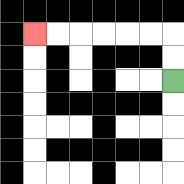{'start': '[7, 3]', 'end': '[1, 1]', 'path_directions': 'U,U,L,L,L,L,L,L', 'path_coordinates': '[[7, 3], [7, 2], [7, 1], [6, 1], [5, 1], [4, 1], [3, 1], [2, 1], [1, 1]]'}